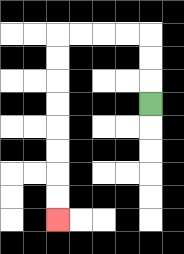{'start': '[6, 4]', 'end': '[2, 9]', 'path_directions': 'U,U,U,L,L,L,L,D,D,D,D,D,D,D,D', 'path_coordinates': '[[6, 4], [6, 3], [6, 2], [6, 1], [5, 1], [4, 1], [3, 1], [2, 1], [2, 2], [2, 3], [2, 4], [2, 5], [2, 6], [2, 7], [2, 8], [2, 9]]'}